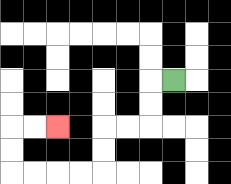{'start': '[7, 3]', 'end': '[2, 5]', 'path_directions': 'L,D,D,L,L,D,D,L,L,L,L,U,U,R,R', 'path_coordinates': '[[7, 3], [6, 3], [6, 4], [6, 5], [5, 5], [4, 5], [4, 6], [4, 7], [3, 7], [2, 7], [1, 7], [0, 7], [0, 6], [0, 5], [1, 5], [2, 5]]'}